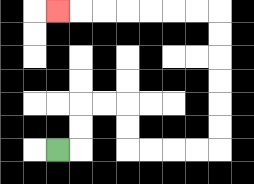{'start': '[2, 6]', 'end': '[2, 0]', 'path_directions': 'R,U,U,R,R,D,D,R,R,R,R,U,U,U,U,U,U,L,L,L,L,L,L,L', 'path_coordinates': '[[2, 6], [3, 6], [3, 5], [3, 4], [4, 4], [5, 4], [5, 5], [5, 6], [6, 6], [7, 6], [8, 6], [9, 6], [9, 5], [9, 4], [9, 3], [9, 2], [9, 1], [9, 0], [8, 0], [7, 0], [6, 0], [5, 0], [4, 0], [3, 0], [2, 0]]'}